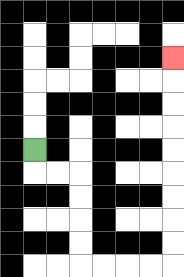{'start': '[1, 6]', 'end': '[7, 2]', 'path_directions': 'D,R,R,D,D,D,D,R,R,R,R,U,U,U,U,U,U,U,U,U', 'path_coordinates': '[[1, 6], [1, 7], [2, 7], [3, 7], [3, 8], [3, 9], [3, 10], [3, 11], [4, 11], [5, 11], [6, 11], [7, 11], [7, 10], [7, 9], [7, 8], [7, 7], [7, 6], [7, 5], [7, 4], [7, 3], [7, 2]]'}